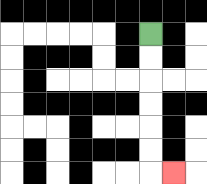{'start': '[6, 1]', 'end': '[7, 7]', 'path_directions': 'D,D,D,D,D,D,R', 'path_coordinates': '[[6, 1], [6, 2], [6, 3], [6, 4], [6, 5], [6, 6], [6, 7], [7, 7]]'}